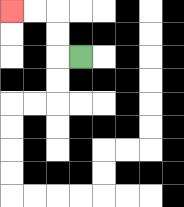{'start': '[3, 2]', 'end': '[0, 0]', 'path_directions': 'L,U,U,L,L', 'path_coordinates': '[[3, 2], [2, 2], [2, 1], [2, 0], [1, 0], [0, 0]]'}